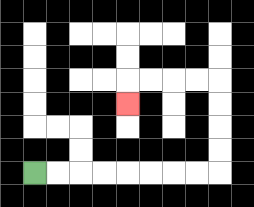{'start': '[1, 7]', 'end': '[5, 4]', 'path_directions': 'R,R,R,R,R,R,R,R,U,U,U,U,L,L,L,L,D', 'path_coordinates': '[[1, 7], [2, 7], [3, 7], [4, 7], [5, 7], [6, 7], [7, 7], [8, 7], [9, 7], [9, 6], [9, 5], [9, 4], [9, 3], [8, 3], [7, 3], [6, 3], [5, 3], [5, 4]]'}